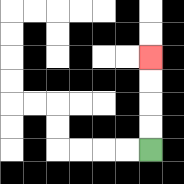{'start': '[6, 6]', 'end': '[6, 2]', 'path_directions': 'U,U,U,U', 'path_coordinates': '[[6, 6], [6, 5], [6, 4], [6, 3], [6, 2]]'}